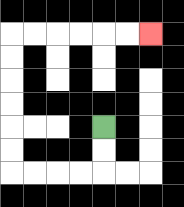{'start': '[4, 5]', 'end': '[6, 1]', 'path_directions': 'D,D,L,L,L,L,U,U,U,U,U,U,R,R,R,R,R,R', 'path_coordinates': '[[4, 5], [4, 6], [4, 7], [3, 7], [2, 7], [1, 7], [0, 7], [0, 6], [0, 5], [0, 4], [0, 3], [0, 2], [0, 1], [1, 1], [2, 1], [3, 1], [4, 1], [5, 1], [6, 1]]'}